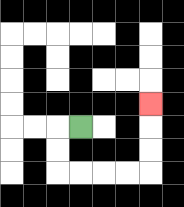{'start': '[3, 5]', 'end': '[6, 4]', 'path_directions': 'L,D,D,R,R,R,R,U,U,U', 'path_coordinates': '[[3, 5], [2, 5], [2, 6], [2, 7], [3, 7], [4, 7], [5, 7], [6, 7], [6, 6], [6, 5], [6, 4]]'}